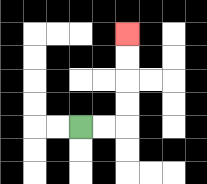{'start': '[3, 5]', 'end': '[5, 1]', 'path_directions': 'R,R,U,U,U,U', 'path_coordinates': '[[3, 5], [4, 5], [5, 5], [5, 4], [5, 3], [5, 2], [5, 1]]'}